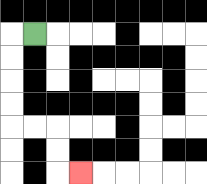{'start': '[1, 1]', 'end': '[3, 7]', 'path_directions': 'L,D,D,D,D,R,R,D,D,R', 'path_coordinates': '[[1, 1], [0, 1], [0, 2], [0, 3], [0, 4], [0, 5], [1, 5], [2, 5], [2, 6], [2, 7], [3, 7]]'}